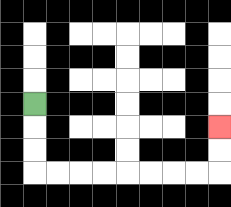{'start': '[1, 4]', 'end': '[9, 5]', 'path_directions': 'D,D,D,R,R,R,R,R,R,R,R,U,U', 'path_coordinates': '[[1, 4], [1, 5], [1, 6], [1, 7], [2, 7], [3, 7], [4, 7], [5, 7], [6, 7], [7, 7], [8, 7], [9, 7], [9, 6], [9, 5]]'}